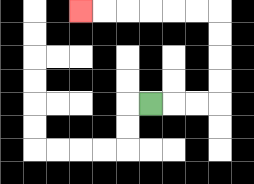{'start': '[6, 4]', 'end': '[3, 0]', 'path_directions': 'R,R,R,U,U,U,U,L,L,L,L,L,L', 'path_coordinates': '[[6, 4], [7, 4], [8, 4], [9, 4], [9, 3], [9, 2], [9, 1], [9, 0], [8, 0], [7, 0], [6, 0], [5, 0], [4, 0], [3, 0]]'}